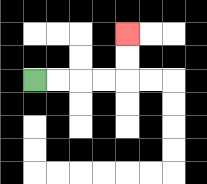{'start': '[1, 3]', 'end': '[5, 1]', 'path_directions': 'R,R,R,R,U,U', 'path_coordinates': '[[1, 3], [2, 3], [3, 3], [4, 3], [5, 3], [5, 2], [5, 1]]'}